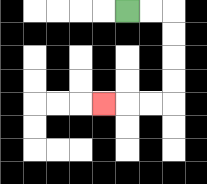{'start': '[5, 0]', 'end': '[4, 4]', 'path_directions': 'R,R,D,D,D,D,L,L,L', 'path_coordinates': '[[5, 0], [6, 0], [7, 0], [7, 1], [7, 2], [7, 3], [7, 4], [6, 4], [5, 4], [4, 4]]'}